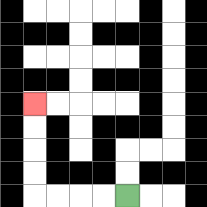{'start': '[5, 8]', 'end': '[1, 4]', 'path_directions': 'L,L,L,L,U,U,U,U', 'path_coordinates': '[[5, 8], [4, 8], [3, 8], [2, 8], [1, 8], [1, 7], [1, 6], [1, 5], [1, 4]]'}